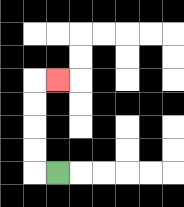{'start': '[2, 7]', 'end': '[2, 3]', 'path_directions': 'L,U,U,U,U,R', 'path_coordinates': '[[2, 7], [1, 7], [1, 6], [1, 5], [1, 4], [1, 3], [2, 3]]'}